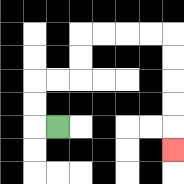{'start': '[2, 5]', 'end': '[7, 6]', 'path_directions': 'L,U,U,R,R,U,U,R,R,R,R,D,D,D,D,D', 'path_coordinates': '[[2, 5], [1, 5], [1, 4], [1, 3], [2, 3], [3, 3], [3, 2], [3, 1], [4, 1], [5, 1], [6, 1], [7, 1], [7, 2], [7, 3], [7, 4], [7, 5], [7, 6]]'}